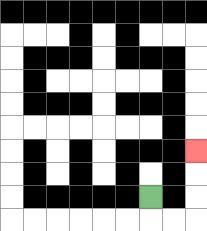{'start': '[6, 8]', 'end': '[8, 6]', 'path_directions': 'D,R,R,U,U,U', 'path_coordinates': '[[6, 8], [6, 9], [7, 9], [8, 9], [8, 8], [8, 7], [8, 6]]'}